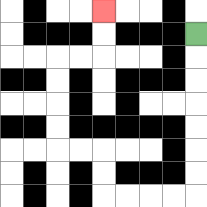{'start': '[8, 1]', 'end': '[4, 0]', 'path_directions': 'D,D,D,D,D,D,D,L,L,L,L,U,U,L,L,U,U,U,U,R,R,U,U', 'path_coordinates': '[[8, 1], [8, 2], [8, 3], [8, 4], [8, 5], [8, 6], [8, 7], [8, 8], [7, 8], [6, 8], [5, 8], [4, 8], [4, 7], [4, 6], [3, 6], [2, 6], [2, 5], [2, 4], [2, 3], [2, 2], [3, 2], [4, 2], [4, 1], [4, 0]]'}